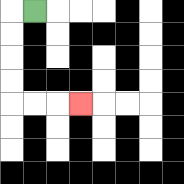{'start': '[1, 0]', 'end': '[3, 4]', 'path_directions': 'L,D,D,D,D,R,R,R', 'path_coordinates': '[[1, 0], [0, 0], [0, 1], [0, 2], [0, 3], [0, 4], [1, 4], [2, 4], [3, 4]]'}